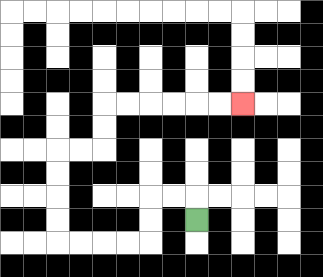{'start': '[8, 9]', 'end': '[10, 4]', 'path_directions': 'U,L,L,D,D,L,L,L,L,U,U,U,U,R,R,U,U,R,R,R,R,R,R', 'path_coordinates': '[[8, 9], [8, 8], [7, 8], [6, 8], [6, 9], [6, 10], [5, 10], [4, 10], [3, 10], [2, 10], [2, 9], [2, 8], [2, 7], [2, 6], [3, 6], [4, 6], [4, 5], [4, 4], [5, 4], [6, 4], [7, 4], [8, 4], [9, 4], [10, 4]]'}